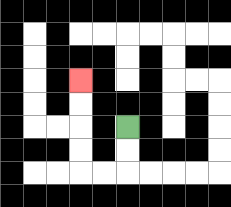{'start': '[5, 5]', 'end': '[3, 3]', 'path_directions': 'D,D,L,L,U,U,U,U', 'path_coordinates': '[[5, 5], [5, 6], [5, 7], [4, 7], [3, 7], [3, 6], [3, 5], [3, 4], [3, 3]]'}